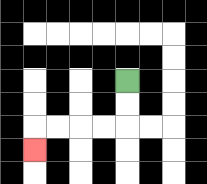{'start': '[5, 3]', 'end': '[1, 6]', 'path_directions': 'D,D,L,L,L,L,D', 'path_coordinates': '[[5, 3], [5, 4], [5, 5], [4, 5], [3, 5], [2, 5], [1, 5], [1, 6]]'}